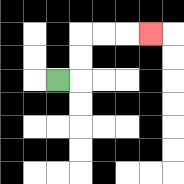{'start': '[2, 3]', 'end': '[6, 1]', 'path_directions': 'R,U,U,R,R,R', 'path_coordinates': '[[2, 3], [3, 3], [3, 2], [3, 1], [4, 1], [5, 1], [6, 1]]'}